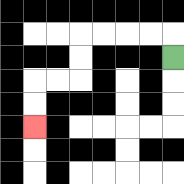{'start': '[7, 2]', 'end': '[1, 5]', 'path_directions': 'U,L,L,L,L,D,D,L,L,D,D', 'path_coordinates': '[[7, 2], [7, 1], [6, 1], [5, 1], [4, 1], [3, 1], [3, 2], [3, 3], [2, 3], [1, 3], [1, 4], [1, 5]]'}